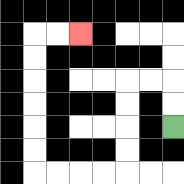{'start': '[7, 5]', 'end': '[3, 1]', 'path_directions': 'U,U,L,L,D,D,D,D,L,L,L,L,U,U,U,U,U,U,R,R', 'path_coordinates': '[[7, 5], [7, 4], [7, 3], [6, 3], [5, 3], [5, 4], [5, 5], [5, 6], [5, 7], [4, 7], [3, 7], [2, 7], [1, 7], [1, 6], [1, 5], [1, 4], [1, 3], [1, 2], [1, 1], [2, 1], [3, 1]]'}